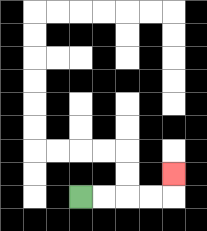{'start': '[3, 8]', 'end': '[7, 7]', 'path_directions': 'R,R,R,R,U', 'path_coordinates': '[[3, 8], [4, 8], [5, 8], [6, 8], [7, 8], [7, 7]]'}